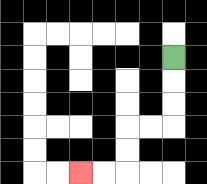{'start': '[7, 2]', 'end': '[3, 7]', 'path_directions': 'D,D,D,L,L,D,D,L,L', 'path_coordinates': '[[7, 2], [7, 3], [7, 4], [7, 5], [6, 5], [5, 5], [5, 6], [5, 7], [4, 7], [3, 7]]'}